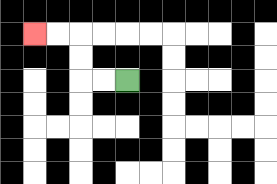{'start': '[5, 3]', 'end': '[1, 1]', 'path_directions': 'L,L,U,U,L,L', 'path_coordinates': '[[5, 3], [4, 3], [3, 3], [3, 2], [3, 1], [2, 1], [1, 1]]'}